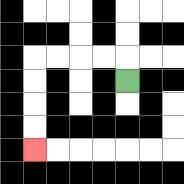{'start': '[5, 3]', 'end': '[1, 6]', 'path_directions': 'U,L,L,L,L,D,D,D,D', 'path_coordinates': '[[5, 3], [5, 2], [4, 2], [3, 2], [2, 2], [1, 2], [1, 3], [1, 4], [1, 5], [1, 6]]'}